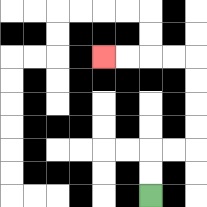{'start': '[6, 8]', 'end': '[4, 2]', 'path_directions': 'U,U,R,R,U,U,U,U,L,L,L,L', 'path_coordinates': '[[6, 8], [6, 7], [6, 6], [7, 6], [8, 6], [8, 5], [8, 4], [8, 3], [8, 2], [7, 2], [6, 2], [5, 2], [4, 2]]'}